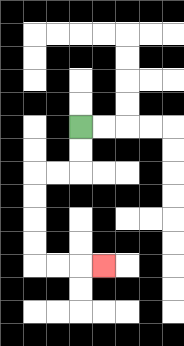{'start': '[3, 5]', 'end': '[4, 11]', 'path_directions': 'D,D,L,L,D,D,D,D,R,R,R', 'path_coordinates': '[[3, 5], [3, 6], [3, 7], [2, 7], [1, 7], [1, 8], [1, 9], [1, 10], [1, 11], [2, 11], [3, 11], [4, 11]]'}